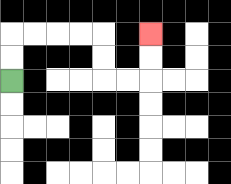{'start': '[0, 3]', 'end': '[6, 1]', 'path_directions': 'U,U,R,R,R,R,D,D,R,R,U,U', 'path_coordinates': '[[0, 3], [0, 2], [0, 1], [1, 1], [2, 1], [3, 1], [4, 1], [4, 2], [4, 3], [5, 3], [6, 3], [6, 2], [6, 1]]'}